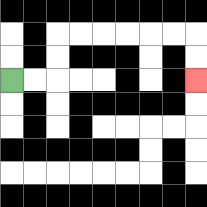{'start': '[0, 3]', 'end': '[8, 3]', 'path_directions': 'R,R,U,U,R,R,R,R,R,R,D,D', 'path_coordinates': '[[0, 3], [1, 3], [2, 3], [2, 2], [2, 1], [3, 1], [4, 1], [5, 1], [6, 1], [7, 1], [8, 1], [8, 2], [8, 3]]'}